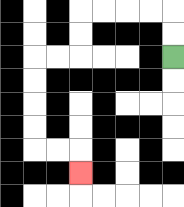{'start': '[7, 2]', 'end': '[3, 7]', 'path_directions': 'U,U,L,L,L,L,D,D,L,L,D,D,D,D,R,R,D', 'path_coordinates': '[[7, 2], [7, 1], [7, 0], [6, 0], [5, 0], [4, 0], [3, 0], [3, 1], [3, 2], [2, 2], [1, 2], [1, 3], [1, 4], [1, 5], [1, 6], [2, 6], [3, 6], [3, 7]]'}